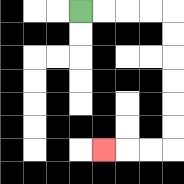{'start': '[3, 0]', 'end': '[4, 6]', 'path_directions': 'R,R,R,R,D,D,D,D,D,D,L,L,L', 'path_coordinates': '[[3, 0], [4, 0], [5, 0], [6, 0], [7, 0], [7, 1], [7, 2], [7, 3], [7, 4], [7, 5], [7, 6], [6, 6], [5, 6], [4, 6]]'}